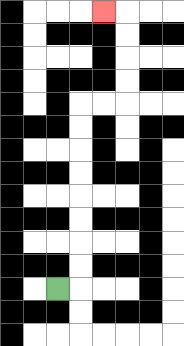{'start': '[2, 12]', 'end': '[4, 0]', 'path_directions': 'R,U,U,U,U,U,U,U,U,R,R,U,U,U,U,L', 'path_coordinates': '[[2, 12], [3, 12], [3, 11], [3, 10], [3, 9], [3, 8], [3, 7], [3, 6], [3, 5], [3, 4], [4, 4], [5, 4], [5, 3], [5, 2], [5, 1], [5, 0], [4, 0]]'}